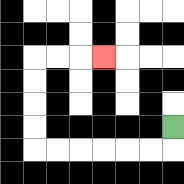{'start': '[7, 5]', 'end': '[4, 2]', 'path_directions': 'D,L,L,L,L,L,L,U,U,U,U,R,R,R', 'path_coordinates': '[[7, 5], [7, 6], [6, 6], [5, 6], [4, 6], [3, 6], [2, 6], [1, 6], [1, 5], [1, 4], [1, 3], [1, 2], [2, 2], [3, 2], [4, 2]]'}